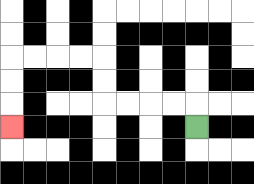{'start': '[8, 5]', 'end': '[0, 5]', 'path_directions': 'U,L,L,L,L,U,U,L,L,L,L,D,D,D', 'path_coordinates': '[[8, 5], [8, 4], [7, 4], [6, 4], [5, 4], [4, 4], [4, 3], [4, 2], [3, 2], [2, 2], [1, 2], [0, 2], [0, 3], [0, 4], [0, 5]]'}